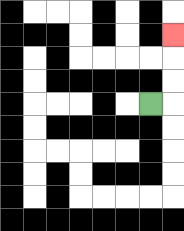{'start': '[6, 4]', 'end': '[7, 1]', 'path_directions': 'R,U,U,U', 'path_coordinates': '[[6, 4], [7, 4], [7, 3], [7, 2], [7, 1]]'}